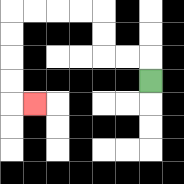{'start': '[6, 3]', 'end': '[1, 4]', 'path_directions': 'U,L,L,U,U,L,L,L,L,D,D,D,D,R', 'path_coordinates': '[[6, 3], [6, 2], [5, 2], [4, 2], [4, 1], [4, 0], [3, 0], [2, 0], [1, 0], [0, 0], [0, 1], [0, 2], [0, 3], [0, 4], [1, 4]]'}